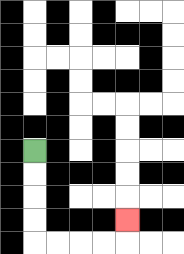{'start': '[1, 6]', 'end': '[5, 9]', 'path_directions': 'D,D,D,D,R,R,R,R,U', 'path_coordinates': '[[1, 6], [1, 7], [1, 8], [1, 9], [1, 10], [2, 10], [3, 10], [4, 10], [5, 10], [5, 9]]'}